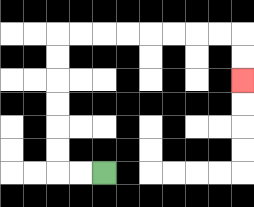{'start': '[4, 7]', 'end': '[10, 3]', 'path_directions': 'L,L,U,U,U,U,U,U,R,R,R,R,R,R,R,R,D,D', 'path_coordinates': '[[4, 7], [3, 7], [2, 7], [2, 6], [2, 5], [2, 4], [2, 3], [2, 2], [2, 1], [3, 1], [4, 1], [5, 1], [6, 1], [7, 1], [8, 1], [9, 1], [10, 1], [10, 2], [10, 3]]'}